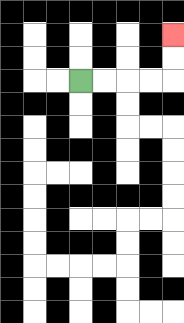{'start': '[3, 3]', 'end': '[7, 1]', 'path_directions': 'R,R,R,R,U,U', 'path_coordinates': '[[3, 3], [4, 3], [5, 3], [6, 3], [7, 3], [7, 2], [7, 1]]'}